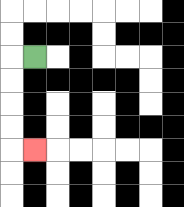{'start': '[1, 2]', 'end': '[1, 6]', 'path_directions': 'L,D,D,D,D,R', 'path_coordinates': '[[1, 2], [0, 2], [0, 3], [0, 4], [0, 5], [0, 6], [1, 6]]'}